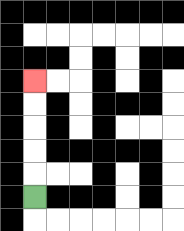{'start': '[1, 8]', 'end': '[1, 3]', 'path_directions': 'U,U,U,U,U', 'path_coordinates': '[[1, 8], [1, 7], [1, 6], [1, 5], [1, 4], [1, 3]]'}